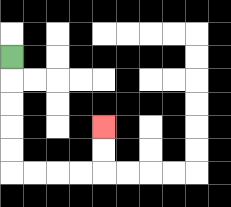{'start': '[0, 2]', 'end': '[4, 5]', 'path_directions': 'D,D,D,D,D,R,R,R,R,U,U', 'path_coordinates': '[[0, 2], [0, 3], [0, 4], [0, 5], [0, 6], [0, 7], [1, 7], [2, 7], [3, 7], [4, 7], [4, 6], [4, 5]]'}